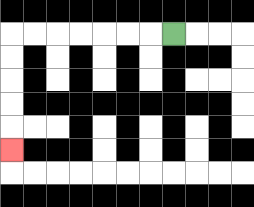{'start': '[7, 1]', 'end': '[0, 6]', 'path_directions': 'L,L,L,L,L,L,L,D,D,D,D,D', 'path_coordinates': '[[7, 1], [6, 1], [5, 1], [4, 1], [3, 1], [2, 1], [1, 1], [0, 1], [0, 2], [0, 3], [0, 4], [0, 5], [0, 6]]'}